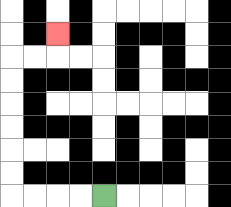{'start': '[4, 8]', 'end': '[2, 1]', 'path_directions': 'L,L,L,L,U,U,U,U,U,U,R,R,U', 'path_coordinates': '[[4, 8], [3, 8], [2, 8], [1, 8], [0, 8], [0, 7], [0, 6], [0, 5], [0, 4], [0, 3], [0, 2], [1, 2], [2, 2], [2, 1]]'}